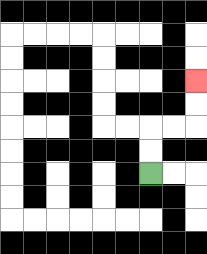{'start': '[6, 7]', 'end': '[8, 3]', 'path_directions': 'U,U,R,R,U,U', 'path_coordinates': '[[6, 7], [6, 6], [6, 5], [7, 5], [8, 5], [8, 4], [8, 3]]'}